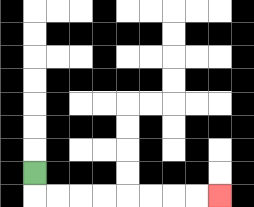{'start': '[1, 7]', 'end': '[9, 8]', 'path_directions': 'D,R,R,R,R,R,R,R,R', 'path_coordinates': '[[1, 7], [1, 8], [2, 8], [3, 8], [4, 8], [5, 8], [6, 8], [7, 8], [8, 8], [9, 8]]'}